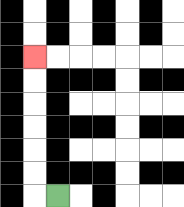{'start': '[2, 8]', 'end': '[1, 2]', 'path_directions': 'L,U,U,U,U,U,U', 'path_coordinates': '[[2, 8], [1, 8], [1, 7], [1, 6], [1, 5], [1, 4], [1, 3], [1, 2]]'}